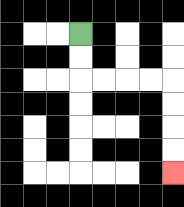{'start': '[3, 1]', 'end': '[7, 7]', 'path_directions': 'D,D,R,R,R,R,D,D,D,D', 'path_coordinates': '[[3, 1], [3, 2], [3, 3], [4, 3], [5, 3], [6, 3], [7, 3], [7, 4], [7, 5], [7, 6], [7, 7]]'}